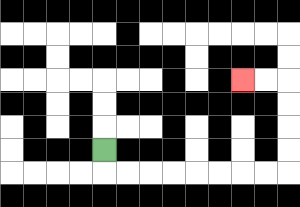{'start': '[4, 6]', 'end': '[10, 3]', 'path_directions': 'D,R,R,R,R,R,R,R,R,U,U,U,U,L,L', 'path_coordinates': '[[4, 6], [4, 7], [5, 7], [6, 7], [7, 7], [8, 7], [9, 7], [10, 7], [11, 7], [12, 7], [12, 6], [12, 5], [12, 4], [12, 3], [11, 3], [10, 3]]'}